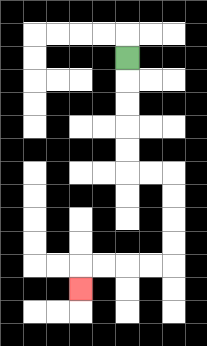{'start': '[5, 2]', 'end': '[3, 12]', 'path_directions': 'D,D,D,D,D,R,R,D,D,D,D,L,L,L,L,D', 'path_coordinates': '[[5, 2], [5, 3], [5, 4], [5, 5], [5, 6], [5, 7], [6, 7], [7, 7], [7, 8], [7, 9], [7, 10], [7, 11], [6, 11], [5, 11], [4, 11], [3, 11], [3, 12]]'}